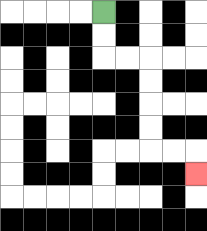{'start': '[4, 0]', 'end': '[8, 7]', 'path_directions': 'D,D,R,R,D,D,D,D,R,R,D', 'path_coordinates': '[[4, 0], [4, 1], [4, 2], [5, 2], [6, 2], [6, 3], [6, 4], [6, 5], [6, 6], [7, 6], [8, 6], [8, 7]]'}